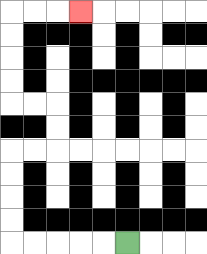{'start': '[5, 10]', 'end': '[3, 0]', 'path_directions': 'L,L,L,L,L,U,U,U,U,R,R,U,U,L,L,U,U,U,U,R,R,R', 'path_coordinates': '[[5, 10], [4, 10], [3, 10], [2, 10], [1, 10], [0, 10], [0, 9], [0, 8], [0, 7], [0, 6], [1, 6], [2, 6], [2, 5], [2, 4], [1, 4], [0, 4], [0, 3], [0, 2], [0, 1], [0, 0], [1, 0], [2, 0], [3, 0]]'}